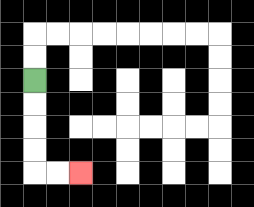{'start': '[1, 3]', 'end': '[3, 7]', 'path_directions': 'D,D,D,D,R,R', 'path_coordinates': '[[1, 3], [1, 4], [1, 5], [1, 6], [1, 7], [2, 7], [3, 7]]'}